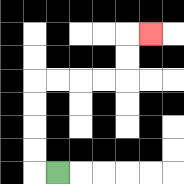{'start': '[2, 7]', 'end': '[6, 1]', 'path_directions': 'L,U,U,U,U,R,R,R,R,U,U,R', 'path_coordinates': '[[2, 7], [1, 7], [1, 6], [1, 5], [1, 4], [1, 3], [2, 3], [3, 3], [4, 3], [5, 3], [5, 2], [5, 1], [6, 1]]'}